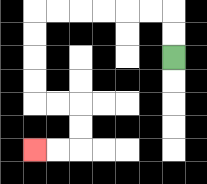{'start': '[7, 2]', 'end': '[1, 6]', 'path_directions': 'U,U,L,L,L,L,L,L,D,D,D,D,R,R,D,D,L,L', 'path_coordinates': '[[7, 2], [7, 1], [7, 0], [6, 0], [5, 0], [4, 0], [3, 0], [2, 0], [1, 0], [1, 1], [1, 2], [1, 3], [1, 4], [2, 4], [3, 4], [3, 5], [3, 6], [2, 6], [1, 6]]'}